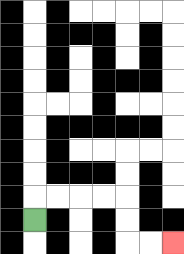{'start': '[1, 9]', 'end': '[7, 10]', 'path_directions': 'U,R,R,R,R,D,D,R,R', 'path_coordinates': '[[1, 9], [1, 8], [2, 8], [3, 8], [4, 8], [5, 8], [5, 9], [5, 10], [6, 10], [7, 10]]'}